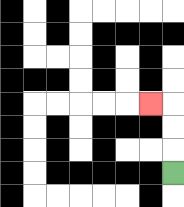{'start': '[7, 7]', 'end': '[6, 4]', 'path_directions': 'U,U,U,L', 'path_coordinates': '[[7, 7], [7, 6], [7, 5], [7, 4], [6, 4]]'}